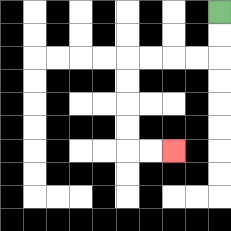{'start': '[9, 0]', 'end': '[7, 6]', 'path_directions': 'D,D,L,L,L,L,D,D,D,D,R,R', 'path_coordinates': '[[9, 0], [9, 1], [9, 2], [8, 2], [7, 2], [6, 2], [5, 2], [5, 3], [5, 4], [5, 5], [5, 6], [6, 6], [7, 6]]'}